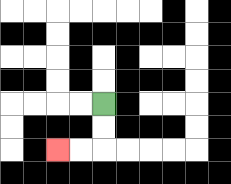{'start': '[4, 4]', 'end': '[2, 6]', 'path_directions': 'D,D,L,L', 'path_coordinates': '[[4, 4], [4, 5], [4, 6], [3, 6], [2, 6]]'}